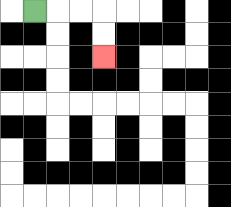{'start': '[1, 0]', 'end': '[4, 2]', 'path_directions': 'R,R,R,D,D', 'path_coordinates': '[[1, 0], [2, 0], [3, 0], [4, 0], [4, 1], [4, 2]]'}